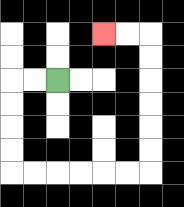{'start': '[2, 3]', 'end': '[4, 1]', 'path_directions': 'L,L,D,D,D,D,R,R,R,R,R,R,U,U,U,U,U,U,L,L', 'path_coordinates': '[[2, 3], [1, 3], [0, 3], [0, 4], [0, 5], [0, 6], [0, 7], [1, 7], [2, 7], [3, 7], [4, 7], [5, 7], [6, 7], [6, 6], [6, 5], [6, 4], [6, 3], [6, 2], [6, 1], [5, 1], [4, 1]]'}